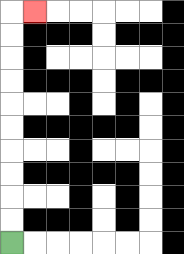{'start': '[0, 10]', 'end': '[1, 0]', 'path_directions': 'U,U,U,U,U,U,U,U,U,U,R', 'path_coordinates': '[[0, 10], [0, 9], [0, 8], [0, 7], [0, 6], [0, 5], [0, 4], [0, 3], [0, 2], [0, 1], [0, 0], [1, 0]]'}